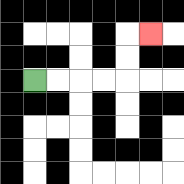{'start': '[1, 3]', 'end': '[6, 1]', 'path_directions': 'R,R,R,R,U,U,R', 'path_coordinates': '[[1, 3], [2, 3], [3, 3], [4, 3], [5, 3], [5, 2], [5, 1], [6, 1]]'}